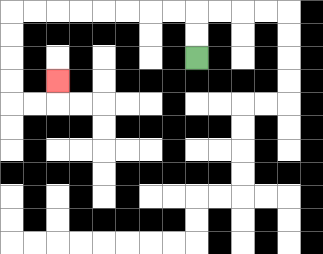{'start': '[8, 2]', 'end': '[2, 3]', 'path_directions': 'U,U,L,L,L,L,L,L,L,L,D,D,D,D,R,R,U', 'path_coordinates': '[[8, 2], [8, 1], [8, 0], [7, 0], [6, 0], [5, 0], [4, 0], [3, 0], [2, 0], [1, 0], [0, 0], [0, 1], [0, 2], [0, 3], [0, 4], [1, 4], [2, 4], [2, 3]]'}